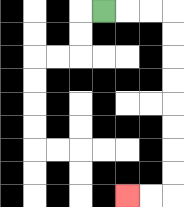{'start': '[4, 0]', 'end': '[5, 8]', 'path_directions': 'R,R,R,D,D,D,D,D,D,D,D,L,L', 'path_coordinates': '[[4, 0], [5, 0], [6, 0], [7, 0], [7, 1], [7, 2], [7, 3], [7, 4], [7, 5], [7, 6], [7, 7], [7, 8], [6, 8], [5, 8]]'}